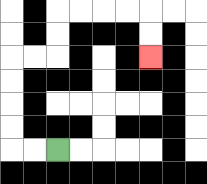{'start': '[2, 6]', 'end': '[6, 2]', 'path_directions': 'L,L,U,U,U,U,R,R,U,U,R,R,R,R,D,D', 'path_coordinates': '[[2, 6], [1, 6], [0, 6], [0, 5], [0, 4], [0, 3], [0, 2], [1, 2], [2, 2], [2, 1], [2, 0], [3, 0], [4, 0], [5, 0], [6, 0], [6, 1], [6, 2]]'}